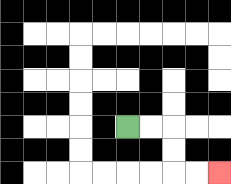{'start': '[5, 5]', 'end': '[9, 7]', 'path_directions': 'R,R,D,D,R,R', 'path_coordinates': '[[5, 5], [6, 5], [7, 5], [7, 6], [7, 7], [8, 7], [9, 7]]'}